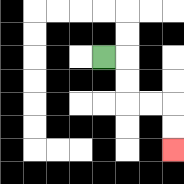{'start': '[4, 2]', 'end': '[7, 6]', 'path_directions': 'R,D,D,R,R,D,D', 'path_coordinates': '[[4, 2], [5, 2], [5, 3], [5, 4], [6, 4], [7, 4], [7, 5], [7, 6]]'}